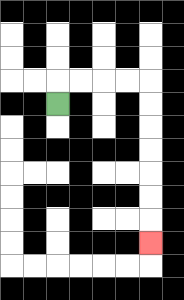{'start': '[2, 4]', 'end': '[6, 10]', 'path_directions': 'U,R,R,R,R,D,D,D,D,D,D,D', 'path_coordinates': '[[2, 4], [2, 3], [3, 3], [4, 3], [5, 3], [6, 3], [6, 4], [6, 5], [6, 6], [6, 7], [6, 8], [6, 9], [6, 10]]'}